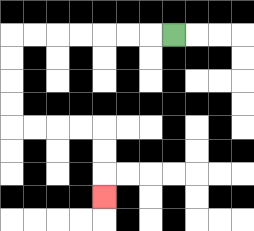{'start': '[7, 1]', 'end': '[4, 8]', 'path_directions': 'L,L,L,L,L,L,L,D,D,D,D,R,R,R,R,D,D,D', 'path_coordinates': '[[7, 1], [6, 1], [5, 1], [4, 1], [3, 1], [2, 1], [1, 1], [0, 1], [0, 2], [0, 3], [0, 4], [0, 5], [1, 5], [2, 5], [3, 5], [4, 5], [4, 6], [4, 7], [4, 8]]'}